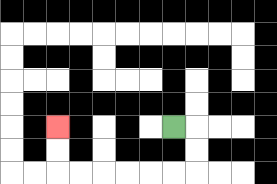{'start': '[7, 5]', 'end': '[2, 5]', 'path_directions': 'R,D,D,L,L,L,L,L,L,U,U', 'path_coordinates': '[[7, 5], [8, 5], [8, 6], [8, 7], [7, 7], [6, 7], [5, 7], [4, 7], [3, 7], [2, 7], [2, 6], [2, 5]]'}